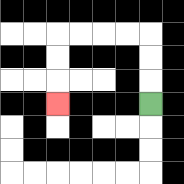{'start': '[6, 4]', 'end': '[2, 4]', 'path_directions': 'U,U,U,L,L,L,L,D,D,D', 'path_coordinates': '[[6, 4], [6, 3], [6, 2], [6, 1], [5, 1], [4, 1], [3, 1], [2, 1], [2, 2], [2, 3], [2, 4]]'}